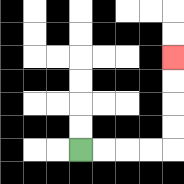{'start': '[3, 6]', 'end': '[7, 2]', 'path_directions': 'R,R,R,R,U,U,U,U', 'path_coordinates': '[[3, 6], [4, 6], [5, 6], [6, 6], [7, 6], [7, 5], [7, 4], [7, 3], [7, 2]]'}